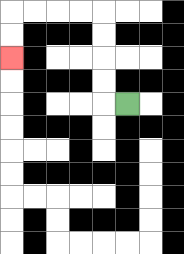{'start': '[5, 4]', 'end': '[0, 2]', 'path_directions': 'L,U,U,U,U,L,L,L,L,D,D', 'path_coordinates': '[[5, 4], [4, 4], [4, 3], [4, 2], [4, 1], [4, 0], [3, 0], [2, 0], [1, 0], [0, 0], [0, 1], [0, 2]]'}